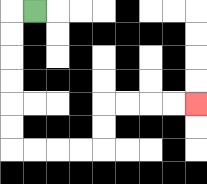{'start': '[1, 0]', 'end': '[8, 4]', 'path_directions': 'L,D,D,D,D,D,D,R,R,R,R,U,U,R,R,R,R', 'path_coordinates': '[[1, 0], [0, 0], [0, 1], [0, 2], [0, 3], [0, 4], [0, 5], [0, 6], [1, 6], [2, 6], [3, 6], [4, 6], [4, 5], [4, 4], [5, 4], [6, 4], [7, 4], [8, 4]]'}